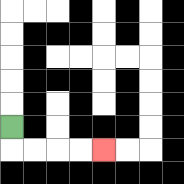{'start': '[0, 5]', 'end': '[4, 6]', 'path_directions': 'D,R,R,R,R', 'path_coordinates': '[[0, 5], [0, 6], [1, 6], [2, 6], [3, 6], [4, 6]]'}